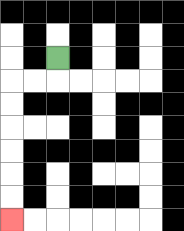{'start': '[2, 2]', 'end': '[0, 9]', 'path_directions': 'D,L,L,D,D,D,D,D,D', 'path_coordinates': '[[2, 2], [2, 3], [1, 3], [0, 3], [0, 4], [0, 5], [0, 6], [0, 7], [0, 8], [0, 9]]'}